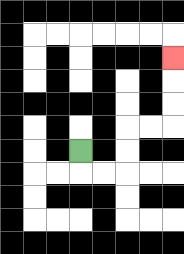{'start': '[3, 6]', 'end': '[7, 2]', 'path_directions': 'D,R,R,U,U,R,R,U,U,U', 'path_coordinates': '[[3, 6], [3, 7], [4, 7], [5, 7], [5, 6], [5, 5], [6, 5], [7, 5], [7, 4], [7, 3], [7, 2]]'}